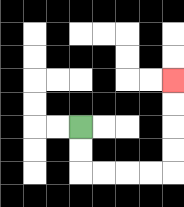{'start': '[3, 5]', 'end': '[7, 3]', 'path_directions': 'D,D,R,R,R,R,U,U,U,U', 'path_coordinates': '[[3, 5], [3, 6], [3, 7], [4, 7], [5, 7], [6, 7], [7, 7], [7, 6], [7, 5], [7, 4], [7, 3]]'}